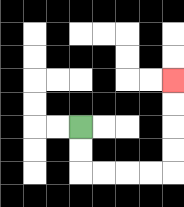{'start': '[3, 5]', 'end': '[7, 3]', 'path_directions': 'D,D,R,R,R,R,U,U,U,U', 'path_coordinates': '[[3, 5], [3, 6], [3, 7], [4, 7], [5, 7], [6, 7], [7, 7], [7, 6], [7, 5], [7, 4], [7, 3]]'}